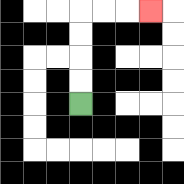{'start': '[3, 4]', 'end': '[6, 0]', 'path_directions': 'U,U,U,U,R,R,R', 'path_coordinates': '[[3, 4], [3, 3], [3, 2], [3, 1], [3, 0], [4, 0], [5, 0], [6, 0]]'}